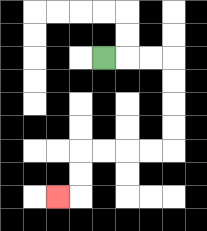{'start': '[4, 2]', 'end': '[2, 8]', 'path_directions': 'R,R,R,D,D,D,D,L,L,L,L,D,D,L', 'path_coordinates': '[[4, 2], [5, 2], [6, 2], [7, 2], [7, 3], [7, 4], [7, 5], [7, 6], [6, 6], [5, 6], [4, 6], [3, 6], [3, 7], [3, 8], [2, 8]]'}